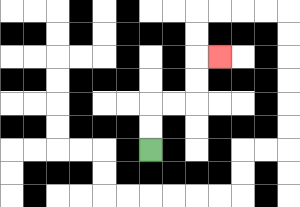{'start': '[6, 6]', 'end': '[9, 2]', 'path_directions': 'U,U,R,R,U,U,R', 'path_coordinates': '[[6, 6], [6, 5], [6, 4], [7, 4], [8, 4], [8, 3], [8, 2], [9, 2]]'}